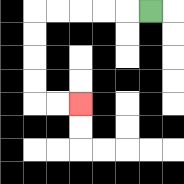{'start': '[6, 0]', 'end': '[3, 4]', 'path_directions': 'L,L,L,L,L,D,D,D,D,R,R', 'path_coordinates': '[[6, 0], [5, 0], [4, 0], [3, 0], [2, 0], [1, 0], [1, 1], [1, 2], [1, 3], [1, 4], [2, 4], [3, 4]]'}